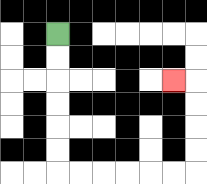{'start': '[2, 1]', 'end': '[7, 3]', 'path_directions': 'D,D,D,D,D,D,R,R,R,R,R,R,U,U,U,U,L', 'path_coordinates': '[[2, 1], [2, 2], [2, 3], [2, 4], [2, 5], [2, 6], [2, 7], [3, 7], [4, 7], [5, 7], [6, 7], [7, 7], [8, 7], [8, 6], [8, 5], [8, 4], [8, 3], [7, 3]]'}